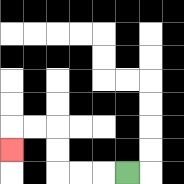{'start': '[5, 7]', 'end': '[0, 6]', 'path_directions': 'L,L,L,U,U,L,L,D', 'path_coordinates': '[[5, 7], [4, 7], [3, 7], [2, 7], [2, 6], [2, 5], [1, 5], [0, 5], [0, 6]]'}